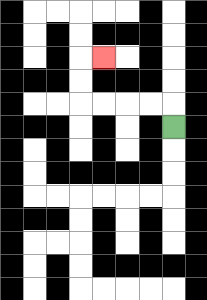{'start': '[7, 5]', 'end': '[4, 2]', 'path_directions': 'U,L,L,L,L,U,U,R', 'path_coordinates': '[[7, 5], [7, 4], [6, 4], [5, 4], [4, 4], [3, 4], [3, 3], [3, 2], [4, 2]]'}